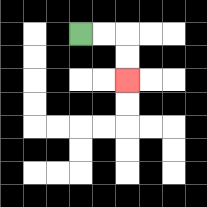{'start': '[3, 1]', 'end': '[5, 3]', 'path_directions': 'R,R,D,D', 'path_coordinates': '[[3, 1], [4, 1], [5, 1], [5, 2], [5, 3]]'}